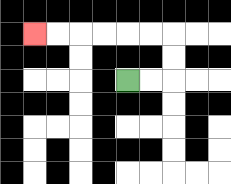{'start': '[5, 3]', 'end': '[1, 1]', 'path_directions': 'R,R,U,U,L,L,L,L,L,L', 'path_coordinates': '[[5, 3], [6, 3], [7, 3], [7, 2], [7, 1], [6, 1], [5, 1], [4, 1], [3, 1], [2, 1], [1, 1]]'}